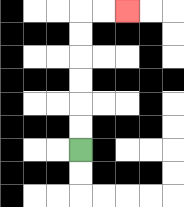{'start': '[3, 6]', 'end': '[5, 0]', 'path_directions': 'U,U,U,U,U,U,R,R', 'path_coordinates': '[[3, 6], [3, 5], [3, 4], [3, 3], [3, 2], [3, 1], [3, 0], [4, 0], [5, 0]]'}